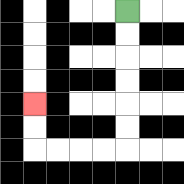{'start': '[5, 0]', 'end': '[1, 4]', 'path_directions': 'D,D,D,D,D,D,L,L,L,L,U,U', 'path_coordinates': '[[5, 0], [5, 1], [5, 2], [5, 3], [5, 4], [5, 5], [5, 6], [4, 6], [3, 6], [2, 6], [1, 6], [1, 5], [1, 4]]'}